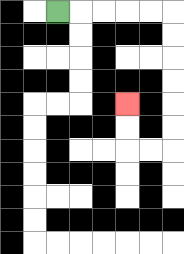{'start': '[2, 0]', 'end': '[5, 4]', 'path_directions': 'R,R,R,R,R,D,D,D,D,D,D,L,L,U,U', 'path_coordinates': '[[2, 0], [3, 0], [4, 0], [5, 0], [6, 0], [7, 0], [7, 1], [7, 2], [7, 3], [7, 4], [7, 5], [7, 6], [6, 6], [5, 6], [5, 5], [5, 4]]'}